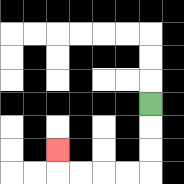{'start': '[6, 4]', 'end': '[2, 6]', 'path_directions': 'D,D,D,L,L,L,L,U', 'path_coordinates': '[[6, 4], [6, 5], [6, 6], [6, 7], [5, 7], [4, 7], [3, 7], [2, 7], [2, 6]]'}